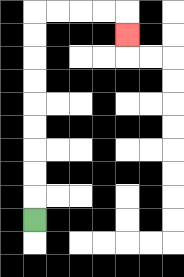{'start': '[1, 9]', 'end': '[5, 1]', 'path_directions': 'U,U,U,U,U,U,U,U,U,R,R,R,R,D', 'path_coordinates': '[[1, 9], [1, 8], [1, 7], [1, 6], [1, 5], [1, 4], [1, 3], [1, 2], [1, 1], [1, 0], [2, 0], [3, 0], [4, 0], [5, 0], [5, 1]]'}